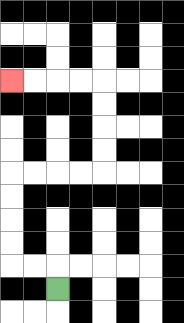{'start': '[2, 12]', 'end': '[0, 3]', 'path_directions': 'U,L,L,U,U,U,U,R,R,R,R,U,U,U,U,L,L,L,L', 'path_coordinates': '[[2, 12], [2, 11], [1, 11], [0, 11], [0, 10], [0, 9], [0, 8], [0, 7], [1, 7], [2, 7], [3, 7], [4, 7], [4, 6], [4, 5], [4, 4], [4, 3], [3, 3], [2, 3], [1, 3], [0, 3]]'}